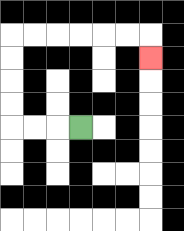{'start': '[3, 5]', 'end': '[6, 2]', 'path_directions': 'L,L,L,U,U,U,U,R,R,R,R,R,R,D', 'path_coordinates': '[[3, 5], [2, 5], [1, 5], [0, 5], [0, 4], [0, 3], [0, 2], [0, 1], [1, 1], [2, 1], [3, 1], [4, 1], [5, 1], [6, 1], [6, 2]]'}